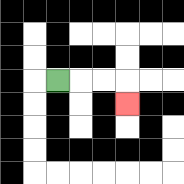{'start': '[2, 3]', 'end': '[5, 4]', 'path_directions': 'R,R,R,D', 'path_coordinates': '[[2, 3], [3, 3], [4, 3], [5, 3], [5, 4]]'}